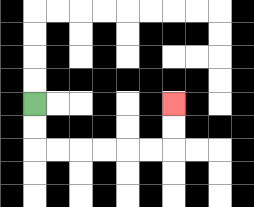{'start': '[1, 4]', 'end': '[7, 4]', 'path_directions': 'D,D,R,R,R,R,R,R,U,U', 'path_coordinates': '[[1, 4], [1, 5], [1, 6], [2, 6], [3, 6], [4, 6], [5, 6], [6, 6], [7, 6], [7, 5], [7, 4]]'}